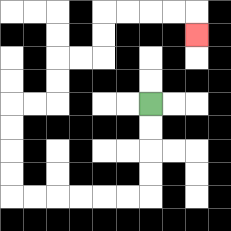{'start': '[6, 4]', 'end': '[8, 1]', 'path_directions': 'D,D,D,D,L,L,L,L,L,L,U,U,U,U,R,R,U,U,R,R,U,U,R,R,R,R,D', 'path_coordinates': '[[6, 4], [6, 5], [6, 6], [6, 7], [6, 8], [5, 8], [4, 8], [3, 8], [2, 8], [1, 8], [0, 8], [0, 7], [0, 6], [0, 5], [0, 4], [1, 4], [2, 4], [2, 3], [2, 2], [3, 2], [4, 2], [4, 1], [4, 0], [5, 0], [6, 0], [7, 0], [8, 0], [8, 1]]'}